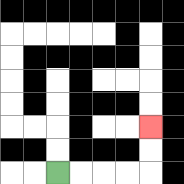{'start': '[2, 7]', 'end': '[6, 5]', 'path_directions': 'R,R,R,R,U,U', 'path_coordinates': '[[2, 7], [3, 7], [4, 7], [5, 7], [6, 7], [6, 6], [6, 5]]'}